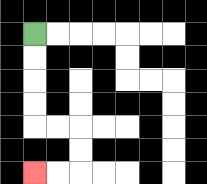{'start': '[1, 1]', 'end': '[1, 7]', 'path_directions': 'D,D,D,D,R,R,D,D,L,L', 'path_coordinates': '[[1, 1], [1, 2], [1, 3], [1, 4], [1, 5], [2, 5], [3, 5], [3, 6], [3, 7], [2, 7], [1, 7]]'}